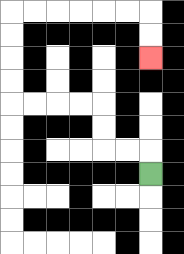{'start': '[6, 7]', 'end': '[6, 2]', 'path_directions': 'U,L,L,U,U,L,L,L,L,U,U,U,U,R,R,R,R,R,R,D,D', 'path_coordinates': '[[6, 7], [6, 6], [5, 6], [4, 6], [4, 5], [4, 4], [3, 4], [2, 4], [1, 4], [0, 4], [0, 3], [0, 2], [0, 1], [0, 0], [1, 0], [2, 0], [3, 0], [4, 0], [5, 0], [6, 0], [6, 1], [6, 2]]'}